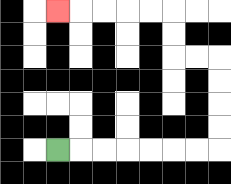{'start': '[2, 6]', 'end': '[2, 0]', 'path_directions': 'R,R,R,R,R,R,R,U,U,U,U,L,L,U,U,L,L,L,L,L', 'path_coordinates': '[[2, 6], [3, 6], [4, 6], [5, 6], [6, 6], [7, 6], [8, 6], [9, 6], [9, 5], [9, 4], [9, 3], [9, 2], [8, 2], [7, 2], [7, 1], [7, 0], [6, 0], [5, 0], [4, 0], [3, 0], [2, 0]]'}